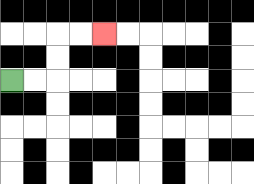{'start': '[0, 3]', 'end': '[4, 1]', 'path_directions': 'R,R,U,U,R,R', 'path_coordinates': '[[0, 3], [1, 3], [2, 3], [2, 2], [2, 1], [3, 1], [4, 1]]'}